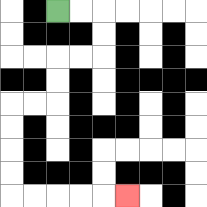{'start': '[2, 0]', 'end': '[5, 8]', 'path_directions': 'R,R,D,D,L,L,D,D,L,L,D,D,D,D,R,R,R,R,R', 'path_coordinates': '[[2, 0], [3, 0], [4, 0], [4, 1], [4, 2], [3, 2], [2, 2], [2, 3], [2, 4], [1, 4], [0, 4], [0, 5], [0, 6], [0, 7], [0, 8], [1, 8], [2, 8], [3, 8], [4, 8], [5, 8]]'}